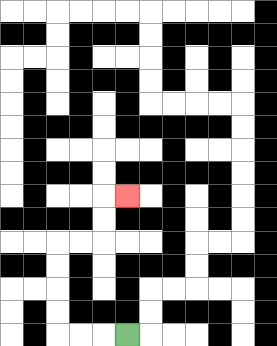{'start': '[5, 14]', 'end': '[5, 8]', 'path_directions': 'L,L,L,U,U,U,U,R,R,U,U,R', 'path_coordinates': '[[5, 14], [4, 14], [3, 14], [2, 14], [2, 13], [2, 12], [2, 11], [2, 10], [3, 10], [4, 10], [4, 9], [4, 8], [5, 8]]'}